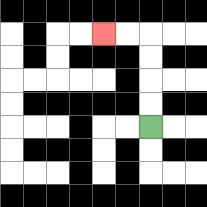{'start': '[6, 5]', 'end': '[4, 1]', 'path_directions': 'U,U,U,U,L,L', 'path_coordinates': '[[6, 5], [6, 4], [6, 3], [6, 2], [6, 1], [5, 1], [4, 1]]'}